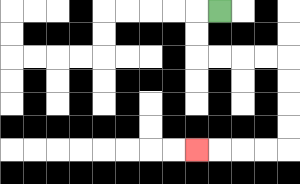{'start': '[9, 0]', 'end': '[8, 6]', 'path_directions': 'L,D,D,R,R,R,R,D,D,D,D,L,L,L,L', 'path_coordinates': '[[9, 0], [8, 0], [8, 1], [8, 2], [9, 2], [10, 2], [11, 2], [12, 2], [12, 3], [12, 4], [12, 5], [12, 6], [11, 6], [10, 6], [9, 6], [8, 6]]'}